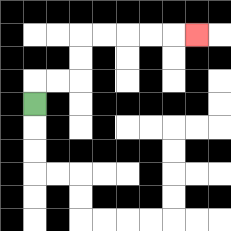{'start': '[1, 4]', 'end': '[8, 1]', 'path_directions': 'U,R,R,U,U,R,R,R,R,R', 'path_coordinates': '[[1, 4], [1, 3], [2, 3], [3, 3], [3, 2], [3, 1], [4, 1], [5, 1], [6, 1], [7, 1], [8, 1]]'}